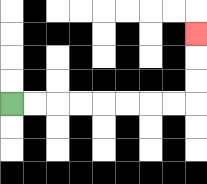{'start': '[0, 4]', 'end': '[8, 1]', 'path_directions': 'R,R,R,R,R,R,R,R,U,U,U', 'path_coordinates': '[[0, 4], [1, 4], [2, 4], [3, 4], [4, 4], [5, 4], [6, 4], [7, 4], [8, 4], [8, 3], [8, 2], [8, 1]]'}